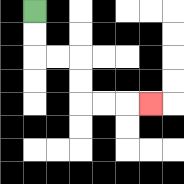{'start': '[1, 0]', 'end': '[6, 4]', 'path_directions': 'D,D,R,R,D,D,R,R,R', 'path_coordinates': '[[1, 0], [1, 1], [1, 2], [2, 2], [3, 2], [3, 3], [3, 4], [4, 4], [5, 4], [6, 4]]'}